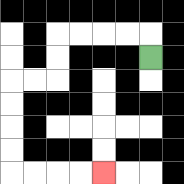{'start': '[6, 2]', 'end': '[4, 7]', 'path_directions': 'U,L,L,L,L,D,D,L,L,D,D,D,D,R,R,R,R', 'path_coordinates': '[[6, 2], [6, 1], [5, 1], [4, 1], [3, 1], [2, 1], [2, 2], [2, 3], [1, 3], [0, 3], [0, 4], [0, 5], [0, 6], [0, 7], [1, 7], [2, 7], [3, 7], [4, 7]]'}